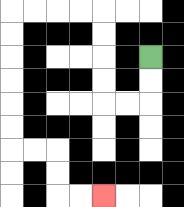{'start': '[6, 2]', 'end': '[4, 8]', 'path_directions': 'D,D,L,L,U,U,U,U,L,L,L,L,D,D,D,D,D,D,R,R,D,D,R,R', 'path_coordinates': '[[6, 2], [6, 3], [6, 4], [5, 4], [4, 4], [4, 3], [4, 2], [4, 1], [4, 0], [3, 0], [2, 0], [1, 0], [0, 0], [0, 1], [0, 2], [0, 3], [0, 4], [0, 5], [0, 6], [1, 6], [2, 6], [2, 7], [2, 8], [3, 8], [4, 8]]'}